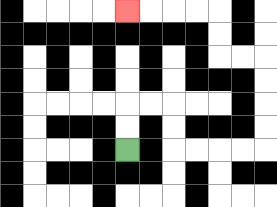{'start': '[5, 6]', 'end': '[5, 0]', 'path_directions': 'U,U,R,R,D,D,R,R,R,R,U,U,U,U,L,L,U,U,L,L,L,L', 'path_coordinates': '[[5, 6], [5, 5], [5, 4], [6, 4], [7, 4], [7, 5], [7, 6], [8, 6], [9, 6], [10, 6], [11, 6], [11, 5], [11, 4], [11, 3], [11, 2], [10, 2], [9, 2], [9, 1], [9, 0], [8, 0], [7, 0], [6, 0], [5, 0]]'}